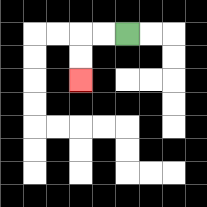{'start': '[5, 1]', 'end': '[3, 3]', 'path_directions': 'L,L,D,D', 'path_coordinates': '[[5, 1], [4, 1], [3, 1], [3, 2], [3, 3]]'}